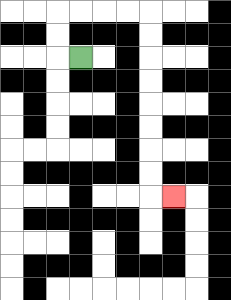{'start': '[3, 2]', 'end': '[7, 8]', 'path_directions': 'L,U,U,R,R,R,R,D,D,D,D,D,D,D,D,R', 'path_coordinates': '[[3, 2], [2, 2], [2, 1], [2, 0], [3, 0], [4, 0], [5, 0], [6, 0], [6, 1], [6, 2], [6, 3], [6, 4], [6, 5], [6, 6], [6, 7], [6, 8], [7, 8]]'}